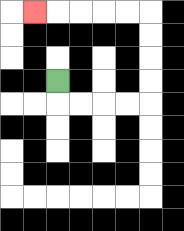{'start': '[2, 3]', 'end': '[1, 0]', 'path_directions': 'D,R,R,R,R,U,U,U,U,L,L,L,L,L', 'path_coordinates': '[[2, 3], [2, 4], [3, 4], [4, 4], [5, 4], [6, 4], [6, 3], [6, 2], [6, 1], [6, 0], [5, 0], [4, 0], [3, 0], [2, 0], [1, 0]]'}